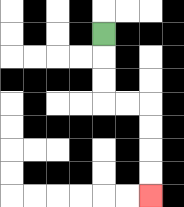{'start': '[4, 1]', 'end': '[6, 8]', 'path_directions': 'D,D,D,R,R,D,D,D,D', 'path_coordinates': '[[4, 1], [4, 2], [4, 3], [4, 4], [5, 4], [6, 4], [6, 5], [6, 6], [6, 7], [6, 8]]'}